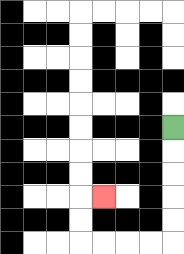{'start': '[7, 5]', 'end': '[4, 8]', 'path_directions': 'D,D,D,D,D,L,L,L,L,U,U,R', 'path_coordinates': '[[7, 5], [7, 6], [7, 7], [7, 8], [7, 9], [7, 10], [6, 10], [5, 10], [4, 10], [3, 10], [3, 9], [3, 8], [4, 8]]'}